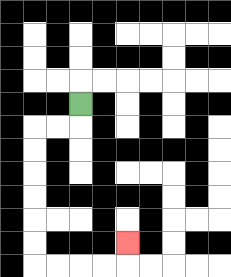{'start': '[3, 4]', 'end': '[5, 10]', 'path_directions': 'D,L,L,D,D,D,D,D,D,R,R,R,R,U', 'path_coordinates': '[[3, 4], [3, 5], [2, 5], [1, 5], [1, 6], [1, 7], [1, 8], [1, 9], [1, 10], [1, 11], [2, 11], [3, 11], [4, 11], [5, 11], [5, 10]]'}